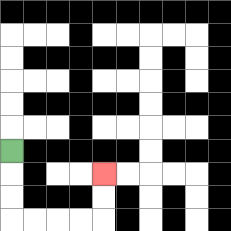{'start': '[0, 6]', 'end': '[4, 7]', 'path_directions': 'D,D,D,R,R,R,R,U,U', 'path_coordinates': '[[0, 6], [0, 7], [0, 8], [0, 9], [1, 9], [2, 9], [3, 9], [4, 9], [4, 8], [4, 7]]'}